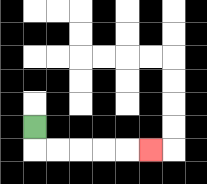{'start': '[1, 5]', 'end': '[6, 6]', 'path_directions': 'D,R,R,R,R,R', 'path_coordinates': '[[1, 5], [1, 6], [2, 6], [3, 6], [4, 6], [5, 6], [6, 6]]'}